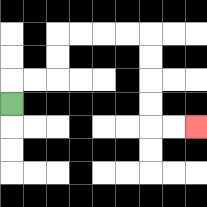{'start': '[0, 4]', 'end': '[8, 5]', 'path_directions': 'U,R,R,U,U,R,R,R,R,D,D,D,D,R,R', 'path_coordinates': '[[0, 4], [0, 3], [1, 3], [2, 3], [2, 2], [2, 1], [3, 1], [4, 1], [5, 1], [6, 1], [6, 2], [6, 3], [6, 4], [6, 5], [7, 5], [8, 5]]'}